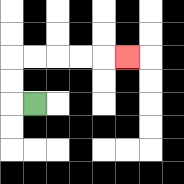{'start': '[1, 4]', 'end': '[5, 2]', 'path_directions': 'L,U,U,R,R,R,R,R', 'path_coordinates': '[[1, 4], [0, 4], [0, 3], [0, 2], [1, 2], [2, 2], [3, 2], [4, 2], [5, 2]]'}